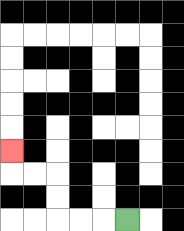{'start': '[5, 9]', 'end': '[0, 6]', 'path_directions': 'L,L,L,U,U,L,L,U', 'path_coordinates': '[[5, 9], [4, 9], [3, 9], [2, 9], [2, 8], [2, 7], [1, 7], [0, 7], [0, 6]]'}